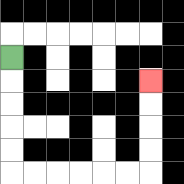{'start': '[0, 2]', 'end': '[6, 3]', 'path_directions': 'D,D,D,D,D,R,R,R,R,R,R,U,U,U,U', 'path_coordinates': '[[0, 2], [0, 3], [0, 4], [0, 5], [0, 6], [0, 7], [1, 7], [2, 7], [3, 7], [4, 7], [5, 7], [6, 7], [6, 6], [6, 5], [6, 4], [6, 3]]'}